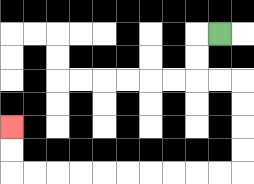{'start': '[9, 1]', 'end': '[0, 5]', 'path_directions': 'L,D,D,R,R,D,D,D,D,L,L,L,L,L,L,L,L,L,L,U,U', 'path_coordinates': '[[9, 1], [8, 1], [8, 2], [8, 3], [9, 3], [10, 3], [10, 4], [10, 5], [10, 6], [10, 7], [9, 7], [8, 7], [7, 7], [6, 7], [5, 7], [4, 7], [3, 7], [2, 7], [1, 7], [0, 7], [0, 6], [0, 5]]'}